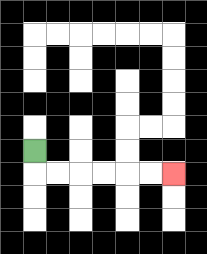{'start': '[1, 6]', 'end': '[7, 7]', 'path_directions': 'D,R,R,R,R,R,R', 'path_coordinates': '[[1, 6], [1, 7], [2, 7], [3, 7], [4, 7], [5, 7], [6, 7], [7, 7]]'}